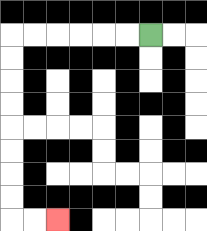{'start': '[6, 1]', 'end': '[2, 9]', 'path_directions': 'L,L,L,L,L,L,D,D,D,D,D,D,D,D,R,R', 'path_coordinates': '[[6, 1], [5, 1], [4, 1], [3, 1], [2, 1], [1, 1], [0, 1], [0, 2], [0, 3], [0, 4], [0, 5], [0, 6], [0, 7], [0, 8], [0, 9], [1, 9], [2, 9]]'}